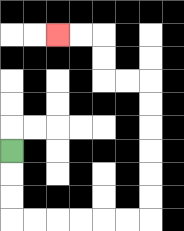{'start': '[0, 6]', 'end': '[2, 1]', 'path_directions': 'D,D,D,R,R,R,R,R,R,U,U,U,U,U,U,L,L,U,U,L,L', 'path_coordinates': '[[0, 6], [0, 7], [0, 8], [0, 9], [1, 9], [2, 9], [3, 9], [4, 9], [5, 9], [6, 9], [6, 8], [6, 7], [6, 6], [6, 5], [6, 4], [6, 3], [5, 3], [4, 3], [4, 2], [4, 1], [3, 1], [2, 1]]'}